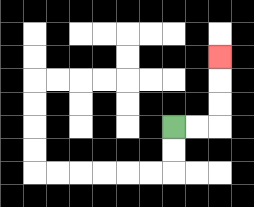{'start': '[7, 5]', 'end': '[9, 2]', 'path_directions': 'R,R,U,U,U', 'path_coordinates': '[[7, 5], [8, 5], [9, 5], [9, 4], [9, 3], [9, 2]]'}